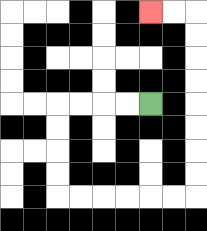{'start': '[6, 4]', 'end': '[6, 0]', 'path_directions': 'L,L,L,L,D,D,D,D,R,R,R,R,R,R,U,U,U,U,U,U,U,U,L,L', 'path_coordinates': '[[6, 4], [5, 4], [4, 4], [3, 4], [2, 4], [2, 5], [2, 6], [2, 7], [2, 8], [3, 8], [4, 8], [5, 8], [6, 8], [7, 8], [8, 8], [8, 7], [8, 6], [8, 5], [8, 4], [8, 3], [8, 2], [8, 1], [8, 0], [7, 0], [6, 0]]'}